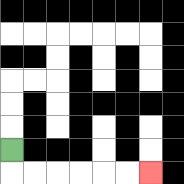{'start': '[0, 6]', 'end': '[6, 7]', 'path_directions': 'D,R,R,R,R,R,R', 'path_coordinates': '[[0, 6], [0, 7], [1, 7], [2, 7], [3, 7], [4, 7], [5, 7], [6, 7]]'}